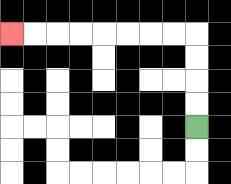{'start': '[8, 5]', 'end': '[0, 1]', 'path_directions': 'U,U,U,U,L,L,L,L,L,L,L,L', 'path_coordinates': '[[8, 5], [8, 4], [8, 3], [8, 2], [8, 1], [7, 1], [6, 1], [5, 1], [4, 1], [3, 1], [2, 1], [1, 1], [0, 1]]'}